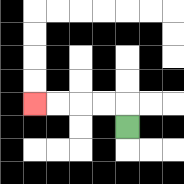{'start': '[5, 5]', 'end': '[1, 4]', 'path_directions': 'U,L,L,L,L', 'path_coordinates': '[[5, 5], [5, 4], [4, 4], [3, 4], [2, 4], [1, 4]]'}